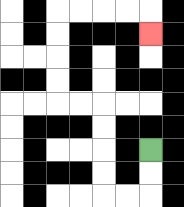{'start': '[6, 6]', 'end': '[6, 1]', 'path_directions': 'D,D,L,L,U,U,U,U,L,L,U,U,U,U,R,R,R,R,D', 'path_coordinates': '[[6, 6], [6, 7], [6, 8], [5, 8], [4, 8], [4, 7], [4, 6], [4, 5], [4, 4], [3, 4], [2, 4], [2, 3], [2, 2], [2, 1], [2, 0], [3, 0], [4, 0], [5, 0], [6, 0], [6, 1]]'}